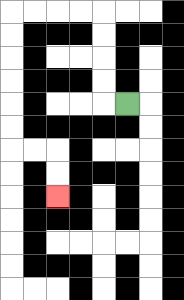{'start': '[5, 4]', 'end': '[2, 8]', 'path_directions': 'L,U,U,U,U,L,L,L,L,D,D,D,D,D,D,R,R,D,D', 'path_coordinates': '[[5, 4], [4, 4], [4, 3], [4, 2], [4, 1], [4, 0], [3, 0], [2, 0], [1, 0], [0, 0], [0, 1], [0, 2], [0, 3], [0, 4], [0, 5], [0, 6], [1, 6], [2, 6], [2, 7], [2, 8]]'}